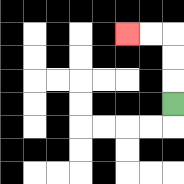{'start': '[7, 4]', 'end': '[5, 1]', 'path_directions': 'U,U,U,L,L', 'path_coordinates': '[[7, 4], [7, 3], [7, 2], [7, 1], [6, 1], [5, 1]]'}